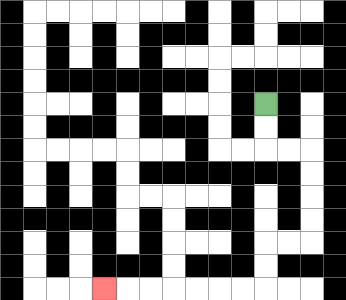{'start': '[11, 4]', 'end': '[4, 12]', 'path_directions': 'D,D,R,R,D,D,D,D,L,L,D,D,L,L,L,L,L,L,L', 'path_coordinates': '[[11, 4], [11, 5], [11, 6], [12, 6], [13, 6], [13, 7], [13, 8], [13, 9], [13, 10], [12, 10], [11, 10], [11, 11], [11, 12], [10, 12], [9, 12], [8, 12], [7, 12], [6, 12], [5, 12], [4, 12]]'}